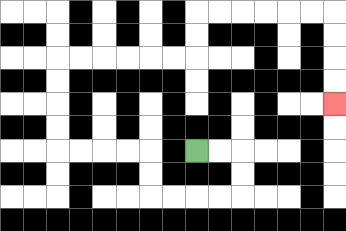{'start': '[8, 6]', 'end': '[14, 4]', 'path_directions': 'R,R,D,D,L,L,L,L,U,U,L,L,L,L,U,U,U,U,R,R,R,R,R,R,U,U,R,R,R,R,R,R,D,D,D,D', 'path_coordinates': '[[8, 6], [9, 6], [10, 6], [10, 7], [10, 8], [9, 8], [8, 8], [7, 8], [6, 8], [6, 7], [6, 6], [5, 6], [4, 6], [3, 6], [2, 6], [2, 5], [2, 4], [2, 3], [2, 2], [3, 2], [4, 2], [5, 2], [6, 2], [7, 2], [8, 2], [8, 1], [8, 0], [9, 0], [10, 0], [11, 0], [12, 0], [13, 0], [14, 0], [14, 1], [14, 2], [14, 3], [14, 4]]'}